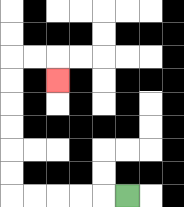{'start': '[5, 8]', 'end': '[2, 3]', 'path_directions': 'L,L,L,L,L,U,U,U,U,U,U,R,R,D', 'path_coordinates': '[[5, 8], [4, 8], [3, 8], [2, 8], [1, 8], [0, 8], [0, 7], [0, 6], [0, 5], [0, 4], [0, 3], [0, 2], [1, 2], [2, 2], [2, 3]]'}